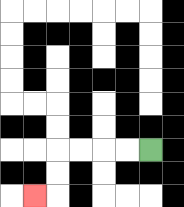{'start': '[6, 6]', 'end': '[1, 8]', 'path_directions': 'L,L,L,L,D,D,L', 'path_coordinates': '[[6, 6], [5, 6], [4, 6], [3, 6], [2, 6], [2, 7], [2, 8], [1, 8]]'}